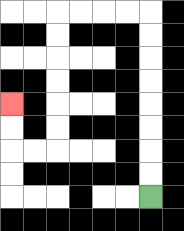{'start': '[6, 8]', 'end': '[0, 4]', 'path_directions': 'U,U,U,U,U,U,U,U,L,L,L,L,D,D,D,D,D,D,L,L,U,U', 'path_coordinates': '[[6, 8], [6, 7], [6, 6], [6, 5], [6, 4], [6, 3], [6, 2], [6, 1], [6, 0], [5, 0], [4, 0], [3, 0], [2, 0], [2, 1], [2, 2], [2, 3], [2, 4], [2, 5], [2, 6], [1, 6], [0, 6], [0, 5], [0, 4]]'}